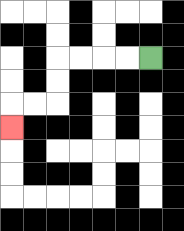{'start': '[6, 2]', 'end': '[0, 5]', 'path_directions': 'L,L,L,L,D,D,L,L,D', 'path_coordinates': '[[6, 2], [5, 2], [4, 2], [3, 2], [2, 2], [2, 3], [2, 4], [1, 4], [0, 4], [0, 5]]'}